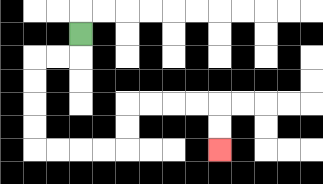{'start': '[3, 1]', 'end': '[9, 6]', 'path_directions': 'D,L,L,D,D,D,D,R,R,R,R,U,U,R,R,R,R,D,D', 'path_coordinates': '[[3, 1], [3, 2], [2, 2], [1, 2], [1, 3], [1, 4], [1, 5], [1, 6], [2, 6], [3, 6], [4, 6], [5, 6], [5, 5], [5, 4], [6, 4], [7, 4], [8, 4], [9, 4], [9, 5], [9, 6]]'}